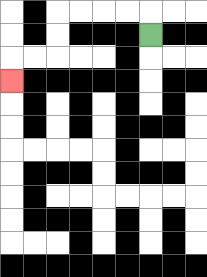{'start': '[6, 1]', 'end': '[0, 3]', 'path_directions': 'U,L,L,L,L,D,D,L,L,D', 'path_coordinates': '[[6, 1], [6, 0], [5, 0], [4, 0], [3, 0], [2, 0], [2, 1], [2, 2], [1, 2], [0, 2], [0, 3]]'}